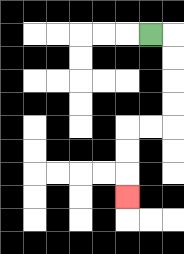{'start': '[6, 1]', 'end': '[5, 8]', 'path_directions': 'R,D,D,D,D,L,L,D,D,D', 'path_coordinates': '[[6, 1], [7, 1], [7, 2], [7, 3], [7, 4], [7, 5], [6, 5], [5, 5], [5, 6], [5, 7], [5, 8]]'}